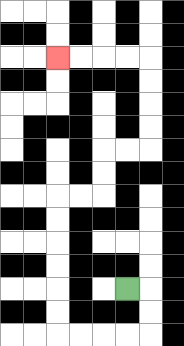{'start': '[5, 12]', 'end': '[2, 2]', 'path_directions': 'R,D,D,L,L,L,L,U,U,U,U,U,U,R,R,U,U,R,R,U,U,U,U,L,L,L,L', 'path_coordinates': '[[5, 12], [6, 12], [6, 13], [6, 14], [5, 14], [4, 14], [3, 14], [2, 14], [2, 13], [2, 12], [2, 11], [2, 10], [2, 9], [2, 8], [3, 8], [4, 8], [4, 7], [4, 6], [5, 6], [6, 6], [6, 5], [6, 4], [6, 3], [6, 2], [5, 2], [4, 2], [3, 2], [2, 2]]'}